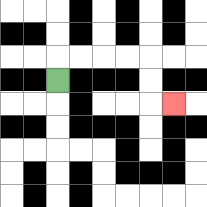{'start': '[2, 3]', 'end': '[7, 4]', 'path_directions': 'U,R,R,R,R,D,D,R', 'path_coordinates': '[[2, 3], [2, 2], [3, 2], [4, 2], [5, 2], [6, 2], [6, 3], [6, 4], [7, 4]]'}